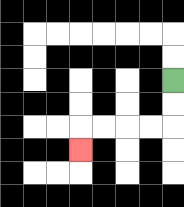{'start': '[7, 3]', 'end': '[3, 6]', 'path_directions': 'D,D,L,L,L,L,D', 'path_coordinates': '[[7, 3], [7, 4], [7, 5], [6, 5], [5, 5], [4, 5], [3, 5], [3, 6]]'}